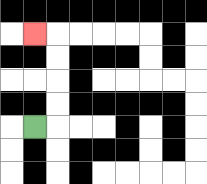{'start': '[1, 5]', 'end': '[1, 1]', 'path_directions': 'R,U,U,U,U,L', 'path_coordinates': '[[1, 5], [2, 5], [2, 4], [2, 3], [2, 2], [2, 1], [1, 1]]'}